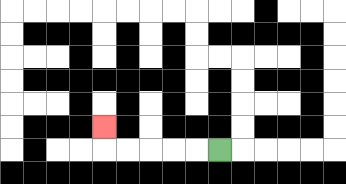{'start': '[9, 6]', 'end': '[4, 5]', 'path_directions': 'L,L,L,L,L,U', 'path_coordinates': '[[9, 6], [8, 6], [7, 6], [6, 6], [5, 6], [4, 6], [4, 5]]'}